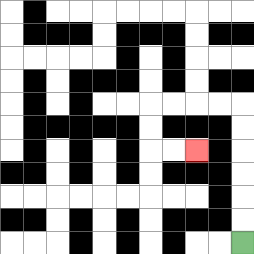{'start': '[10, 10]', 'end': '[8, 6]', 'path_directions': 'U,U,U,U,U,U,L,L,L,L,D,D,R,R', 'path_coordinates': '[[10, 10], [10, 9], [10, 8], [10, 7], [10, 6], [10, 5], [10, 4], [9, 4], [8, 4], [7, 4], [6, 4], [6, 5], [6, 6], [7, 6], [8, 6]]'}